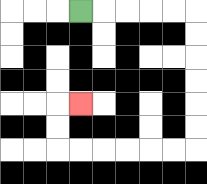{'start': '[3, 0]', 'end': '[3, 4]', 'path_directions': 'R,R,R,R,R,D,D,D,D,D,D,L,L,L,L,L,L,U,U,R', 'path_coordinates': '[[3, 0], [4, 0], [5, 0], [6, 0], [7, 0], [8, 0], [8, 1], [8, 2], [8, 3], [8, 4], [8, 5], [8, 6], [7, 6], [6, 6], [5, 6], [4, 6], [3, 6], [2, 6], [2, 5], [2, 4], [3, 4]]'}